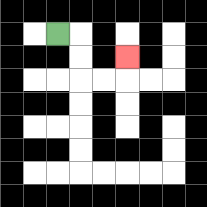{'start': '[2, 1]', 'end': '[5, 2]', 'path_directions': 'R,D,D,R,R,U', 'path_coordinates': '[[2, 1], [3, 1], [3, 2], [3, 3], [4, 3], [5, 3], [5, 2]]'}